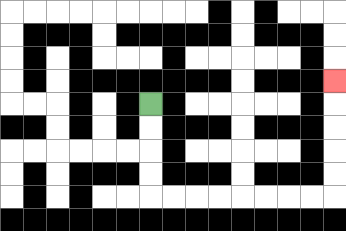{'start': '[6, 4]', 'end': '[14, 3]', 'path_directions': 'D,D,D,D,R,R,R,R,R,R,R,R,U,U,U,U,U', 'path_coordinates': '[[6, 4], [6, 5], [6, 6], [6, 7], [6, 8], [7, 8], [8, 8], [9, 8], [10, 8], [11, 8], [12, 8], [13, 8], [14, 8], [14, 7], [14, 6], [14, 5], [14, 4], [14, 3]]'}